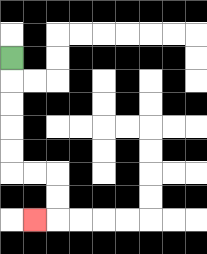{'start': '[0, 2]', 'end': '[1, 9]', 'path_directions': 'D,D,D,D,D,R,R,D,D,L', 'path_coordinates': '[[0, 2], [0, 3], [0, 4], [0, 5], [0, 6], [0, 7], [1, 7], [2, 7], [2, 8], [2, 9], [1, 9]]'}